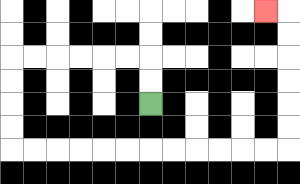{'start': '[6, 4]', 'end': '[11, 0]', 'path_directions': 'U,U,L,L,L,L,L,L,D,D,D,D,R,R,R,R,R,R,R,R,R,R,R,R,U,U,U,U,U,U,L', 'path_coordinates': '[[6, 4], [6, 3], [6, 2], [5, 2], [4, 2], [3, 2], [2, 2], [1, 2], [0, 2], [0, 3], [0, 4], [0, 5], [0, 6], [1, 6], [2, 6], [3, 6], [4, 6], [5, 6], [6, 6], [7, 6], [8, 6], [9, 6], [10, 6], [11, 6], [12, 6], [12, 5], [12, 4], [12, 3], [12, 2], [12, 1], [12, 0], [11, 0]]'}